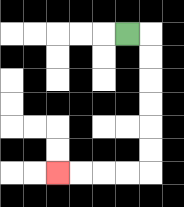{'start': '[5, 1]', 'end': '[2, 7]', 'path_directions': 'R,D,D,D,D,D,D,L,L,L,L', 'path_coordinates': '[[5, 1], [6, 1], [6, 2], [6, 3], [6, 4], [6, 5], [6, 6], [6, 7], [5, 7], [4, 7], [3, 7], [2, 7]]'}